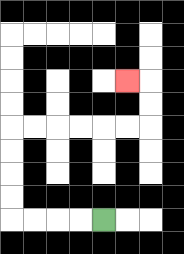{'start': '[4, 9]', 'end': '[5, 3]', 'path_directions': 'L,L,L,L,U,U,U,U,R,R,R,R,R,R,U,U,L', 'path_coordinates': '[[4, 9], [3, 9], [2, 9], [1, 9], [0, 9], [0, 8], [0, 7], [0, 6], [0, 5], [1, 5], [2, 5], [3, 5], [4, 5], [5, 5], [6, 5], [6, 4], [6, 3], [5, 3]]'}